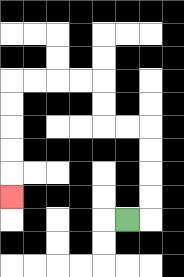{'start': '[5, 9]', 'end': '[0, 8]', 'path_directions': 'R,U,U,U,U,L,L,U,U,L,L,L,L,D,D,D,D,D', 'path_coordinates': '[[5, 9], [6, 9], [6, 8], [6, 7], [6, 6], [6, 5], [5, 5], [4, 5], [4, 4], [4, 3], [3, 3], [2, 3], [1, 3], [0, 3], [0, 4], [0, 5], [0, 6], [0, 7], [0, 8]]'}